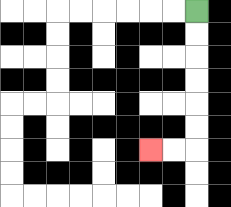{'start': '[8, 0]', 'end': '[6, 6]', 'path_directions': 'D,D,D,D,D,D,L,L', 'path_coordinates': '[[8, 0], [8, 1], [8, 2], [8, 3], [8, 4], [8, 5], [8, 6], [7, 6], [6, 6]]'}